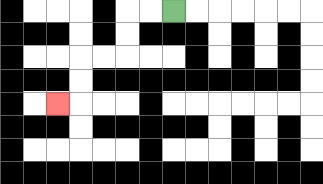{'start': '[7, 0]', 'end': '[2, 4]', 'path_directions': 'L,L,D,D,L,L,D,D,L', 'path_coordinates': '[[7, 0], [6, 0], [5, 0], [5, 1], [5, 2], [4, 2], [3, 2], [3, 3], [3, 4], [2, 4]]'}